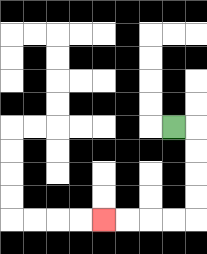{'start': '[7, 5]', 'end': '[4, 9]', 'path_directions': 'R,D,D,D,D,L,L,L,L', 'path_coordinates': '[[7, 5], [8, 5], [8, 6], [8, 7], [8, 8], [8, 9], [7, 9], [6, 9], [5, 9], [4, 9]]'}